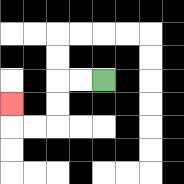{'start': '[4, 3]', 'end': '[0, 4]', 'path_directions': 'L,L,D,D,L,L,U', 'path_coordinates': '[[4, 3], [3, 3], [2, 3], [2, 4], [2, 5], [1, 5], [0, 5], [0, 4]]'}